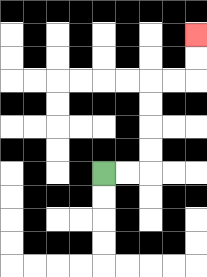{'start': '[4, 7]', 'end': '[8, 1]', 'path_directions': 'R,R,U,U,U,U,R,R,U,U', 'path_coordinates': '[[4, 7], [5, 7], [6, 7], [6, 6], [6, 5], [6, 4], [6, 3], [7, 3], [8, 3], [8, 2], [8, 1]]'}